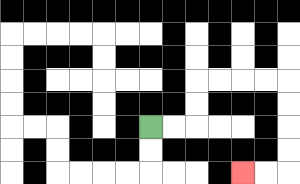{'start': '[6, 5]', 'end': '[10, 7]', 'path_directions': 'R,R,U,U,R,R,R,R,D,D,D,D,L,L', 'path_coordinates': '[[6, 5], [7, 5], [8, 5], [8, 4], [8, 3], [9, 3], [10, 3], [11, 3], [12, 3], [12, 4], [12, 5], [12, 6], [12, 7], [11, 7], [10, 7]]'}